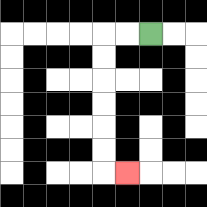{'start': '[6, 1]', 'end': '[5, 7]', 'path_directions': 'L,L,D,D,D,D,D,D,R', 'path_coordinates': '[[6, 1], [5, 1], [4, 1], [4, 2], [4, 3], [4, 4], [4, 5], [4, 6], [4, 7], [5, 7]]'}